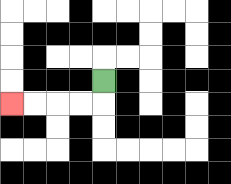{'start': '[4, 3]', 'end': '[0, 4]', 'path_directions': 'D,L,L,L,L', 'path_coordinates': '[[4, 3], [4, 4], [3, 4], [2, 4], [1, 4], [0, 4]]'}